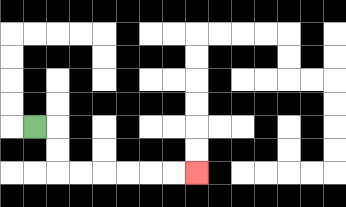{'start': '[1, 5]', 'end': '[8, 7]', 'path_directions': 'R,D,D,R,R,R,R,R,R', 'path_coordinates': '[[1, 5], [2, 5], [2, 6], [2, 7], [3, 7], [4, 7], [5, 7], [6, 7], [7, 7], [8, 7]]'}